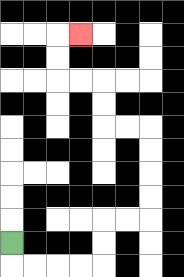{'start': '[0, 10]', 'end': '[3, 1]', 'path_directions': 'D,R,R,R,R,U,U,R,R,U,U,U,U,L,L,U,U,L,L,U,U,R', 'path_coordinates': '[[0, 10], [0, 11], [1, 11], [2, 11], [3, 11], [4, 11], [4, 10], [4, 9], [5, 9], [6, 9], [6, 8], [6, 7], [6, 6], [6, 5], [5, 5], [4, 5], [4, 4], [4, 3], [3, 3], [2, 3], [2, 2], [2, 1], [3, 1]]'}